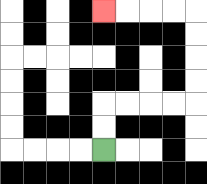{'start': '[4, 6]', 'end': '[4, 0]', 'path_directions': 'U,U,R,R,R,R,U,U,U,U,L,L,L,L', 'path_coordinates': '[[4, 6], [4, 5], [4, 4], [5, 4], [6, 4], [7, 4], [8, 4], [8, 3], [8, 2], [8, 1], [8, 0], [7, 0], [6, 0], [5, 0], [4, 0]]'}